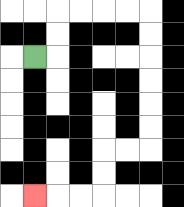{'start': '[1, 2]', 'end': '[1, 8]', 'path_directions': 'R,U,U,R,R,R,R,D,D,D,D,D,D,L,L,D,D,L,L,L', 'path_coordinates': '[[1, 2], [2, 2], [2, 1], [2, 0], [3, 0], [4, 0], [5, 0], [6, 0], [6, 1], [6, 2], [6, 3], [6, 4], [6, 5], [6, 6], [5, 6], [4, 6], [4, 7], [4, 8], [3, 8], [2, 8], [1, 8]]'}